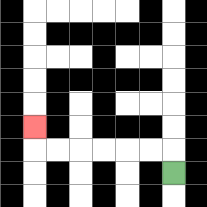{'start': '[7, 7]', 'end': '[1, 5]', 'path_directions': 'U,L,L,L,L,L,L,U', 'path_coordinates': '[[7, 7], [7, 6], [6, 6], [5, 6], [4, 6], [3, 6], [2, 6], [1, 6], [1, 5]]'}